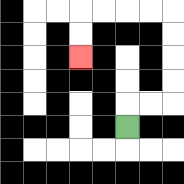{'start': '[5, 5]', 'end': '[3, 2]', 'path_directions': 'U,R,R,U,U,U,U,L,L,L,L,D,D', 'path_coordinates': '[[5, 5], [5, 4], [6, 4], [7, 4], [7, 3], [7, 2], [7, 1], [7, 0], [6, 0], [5, 0], [4, 0], [3, 0], [3, 1], [3, 2]]'}